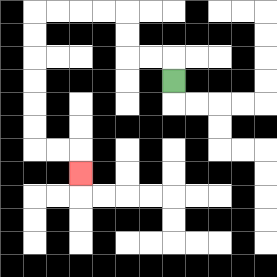{'start': '[7, 3]', 'end': '[3, 7]', 'path_directions': 'U,L,L,U,U,L,L,L,L,D,D,D,D,D,D,R,R,D', 'path_coordinates': '[[7, 3], [7, 2], [6, 2], [5, 2], [5, 1], [5, 0], [4, 0], [3, 0], [2, 0], [1, 0], [1, 1], [1, 2], [1, 3], [1, 4], [1, 5], [1, 6], [2, 6], [3, 6], [3, 7]]'}